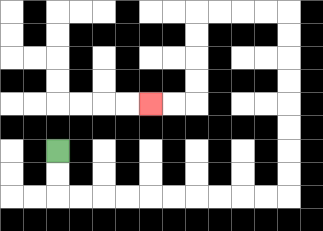{'start': '[2, 6]', 'end': '[6, 4]', 'path_directions': 'D,D,R,R,R,R,R,R,R,R,R,R,U,U,U,U,U,U,U,U,L,L,L,L,D,D,D,D,L,L', 'path_coordinates': '[[2, 6], [2, 7], [2, 8], [3, 8], [4, 8], [5, 8], [6, 8], [7, 8], [8, 8], [9, 8], [10, 8], [11, 8], [12, 8], [12, 7], [12, 6], [12, 5], [12, 4], [12, 3], [12, 2], [12, 1], [12, 0], [11, 0], [10, 0], [9, 0], [8, 0], [8, 1], [8, 2], [8, 3], [8, 4], [7, 4], [6, 4]]'}